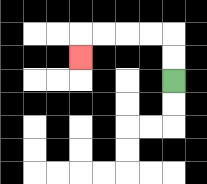{'start': '[7, 3]', 'end': '[3, 2]', 'path_directions': 'U,U,L,L,L,L,D', 'path_coordinates': '[[7, 3], [7, 2], [7, 1], [6, 1], [5, 1], [4, 1], [3, 1], [3, 2]]'}